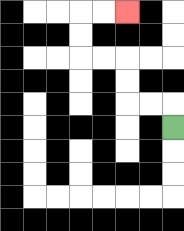{'start': '[7, 5]', 'end': '[5, 0]', 'path_directions': 'U,L,L,U,U,L,L,U,U,R,R', 'path_coordinates': '[[7, 5], [7, 4], [6, 4], [5, 4], [5, 3], [5, 2], [4, 2], [3, 2], [3, 1], [3, 0], [4, 0], [5, 0]]'}